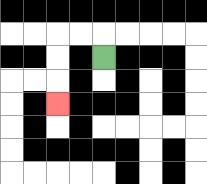{'start': '[4, 2]', 'end': '[2, 4]', 'path_directions': 'U,L,L,D,D,D', 'path_coordinates': '[[4, 2], [4, 1], [3, 1], [2, 1], [2, 2], [2, 3], [2, 4]]'}